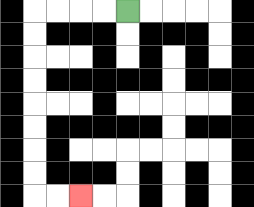{'start': '[5, 0]', 'end': '[3, 8]', 'path_directions': 'L,L,L,L,D,D,D,D,D,D,D,D,R,R', 'path_coordinates': '[[5, 0], [4, 0], [3, 0], [2, 0], [1, 0], [1, 1], [1, 2], [1, 3], [1, 4], [1, 5], [1, 6], [1, 7], [1, 8], [2, 8], [3, 8]]'}